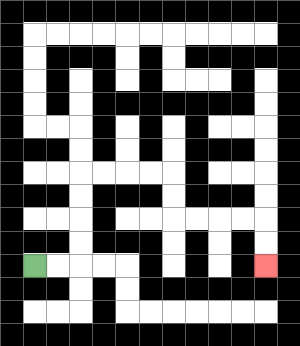{'start': '[1, 11]', 'end': '[11, 11]', 'path_directions': 'R,R,U,U,U,U,R,R,R,R,D,D,R,R,R,R,D,D', 'path_coordinates': '[[1, 11], [2, 11], [3, 11], [3, 10], [3, 9], [3, 8], [3, 7], [4, 7], [5, 7], [6, 7], [7, 7], [7, 8], [7, 9], [8, 9], [9, 9], [10, 9], [11, 9], [11, 10], [11, 11]]'}